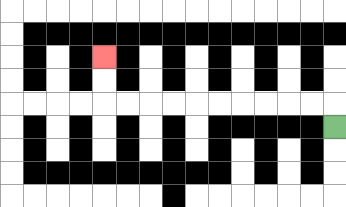{'start': '[14, 5]', 'end': '[4, 2]', 'path_directions': 'U,L,L,L,L,L,L,L,L,L,L,U,U', 'path_coordinates': '[[14, 5], [14, 4], [13, 4], [12, 4], [11, 4], [10, 4], [9, 4], [8, 4], [7, 4], [6, 4], [5, 4], [4, 4], [4, 3], [4, 2]]'}